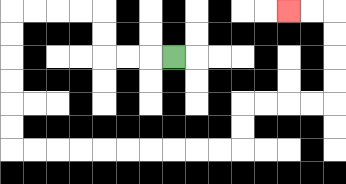{'start': '[7, 2]', 'end': '[12, 0]', 'path_directions': 'L,L,L,U,U,L,L,L,L,D,D,D,D,D,D,R,R,R,R,R,R,R,R,R,R,U,U,R,R,R,R,U,U,U,U,L,L', 'path_coordinates': '[[7, 2], [6, 2], [5, 2], [4, 2], [4, 1], [4, 0], [3, 0], [2, 0], [1, 0], [0, 0], [0, 1], [0, 2], [0, 3], [0, 4], [0, 5], [0, 6], [1, 6], [2, 6], [3, 6], [4, 6], [5, 6], [6, 6], [7, 6], [8, 6], [9, 6], [10, 6], [10, 5], [10, 4], [11, 4], [12, 4], [13, 4], [14, 4], [14, 3], [14, 2], [14, 1], [14, 0], [13, 0], [12, 0]]'}